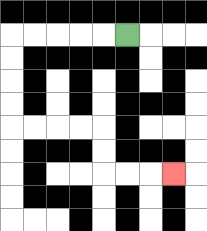{'start': '[5, 1]', 'end': '[7, 7]', 'path_directions': 'L,L,L,L,L,D,D,D,D,R,R,R,R,D,D,R,R,R', 'path_coordinates': '[[5, 1], [4, 1], [3, 1], [2, 1], [1, 1], [0, 1], [0, 2], [0, 3], [0, 4], [0, 5], [1, 5], [2, 5], [3, 5], [4, 5], [4, 6], [4, 7], [5, 7], [6, 7], [7, 7]]'}